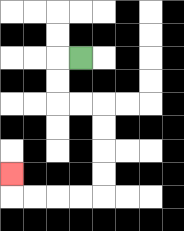{'start': '[3, 2]', 'end': '[0, 7]', 'path_directions': 'L,D,D,R,R,D,D,D,D,L,L,L,L,U', 'path_coordinates': '[[3, 2], [2, 2], [2, 3], [2, 4], [3, 4], [4, 4], [4, 5], [4, 6], [4, 7], [4, 8], [3, 8], [2, 8], [1, 8], [0, 8], [0, 7]]'}